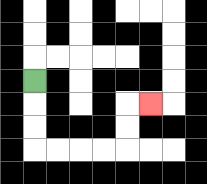{'start': '[1, 3]', 'end': '[6, 4]', 'path_directions': 'D,D,D,R,R,R,R,U,U,R', 'path_coordinates': '[[1, 3], [1, 4], [1, 5], [1, 6], [2, 6], [3, 6], [4, 6], [5, 6], [5, 5], [5, 4], [6, 4]]'}